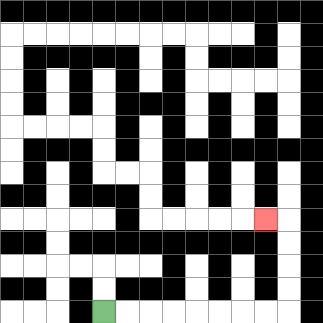{'start': '[4, 13]', 'end': '[11, 9]', 'path_directions': 'R,R,R,R,R,R,R,R,U,U,U,U,L', 'path_coordinates': '[[4, 13], [5, 13], [6, 13], [7, 13], [8, 13], [9, 13], [10, 13], [11, 13], [12, 13], [12, 12], [12, 11], [12, 10], [12, 9], [11, 9]]'}